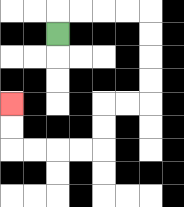{'start': '[2, 1]', 'end': '[0, 4]', 'path_directions': 'U,R,R,R,R,D,D,D,D,L,L,D,D,L,L,L,L,U,U', 'path_coordinates': '[[2, 1], [2, 0], [3, 0], [4, 0], [5, 0], [6, 0], [6, 1], [6, 2], [6, 3], [6, 4], [5, 4], [4, 4], [4, 5], [4, 6], [3, 6], [2, 6], [1, 6], [0, 6], [0, 5], [0, 4]]'}